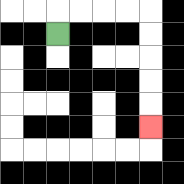{'start': '[2, 1]', 'end': '[6, 5]', 'path_directions': 'U,R,R,R,R,D,D,D,D,D', 'path_coordinates': '[[2, 1], [2, 0], [3, 0], [4, 0], [5, 0], [6, 0], [6, 1], [6, 2], [6, 3], [6, 4], [6, 5]]'}